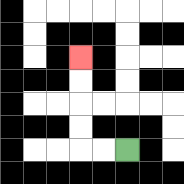{'start': '[5, 6]', 'end': '[3, 2]', 'path_directions': 'L,L,U,U,U,U', 'path_coordinates': '[[5, 6], [4, 6], [3, 6], [3, 5], [3, 4], [3, 3], [3, 2]]'}